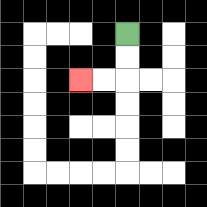{'start': '[5, 1]', 'end': '[3, 3]', 'path_directions': 'D,D,L,L', 'path_coordinates': '[[5, 1], [5, 2], [5, 3], [4, 3], [3, 3]]'}